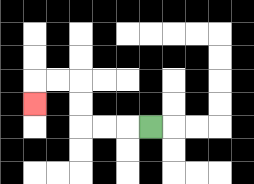{'start': '[6, 5]', 'end': '[1, 4]', 'path_directions': 'L,L,L,U,U,L,L,D', 'path_coordinates': '[[6, 5], [5, 5], [4, 5], [3, 5], [3, 4], [3, 3], [2, 3], [1, 3], [1, 4]]'}